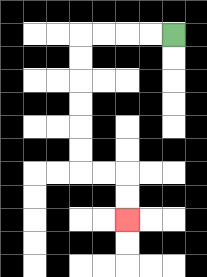{'start': '[7, 1]', 'end': '[5, 9]', 'path_directions': 'L,L,L,L,D,D,D,D,D,D,R,R,D,D', 'path_coordinates': '[[7, 1], [6, 1], [5, 1], [4, 1], [3, 1], [3, 2], [3, 3], [3, 4], [3, 5], [3, 6], [3, 7], [4, 7], [5, 7], [5, 8], [5, 9]]'}